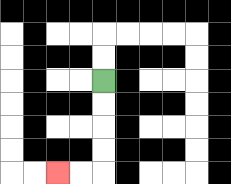{'start': '[4, 3]', 'end': '[2, 7]', 'path_directions': 'D,D,D,D,L,L', 'path_coordinates': '[[4, 3], [4, 4], [4, 5], [4, 6], [4, 7], [3, 7], [2, 7]]'}